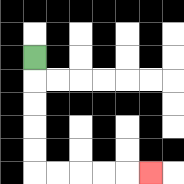{'start': '[1, 2]', 'end': '[6, 7]', 'path_directions': 'D,D,D,D,D,R,R,R,R,R', 'path_coordinates': '[[1, 2], [1, 3], [1, 4], [1, 5], [1, 6], [1, 7], [2, 7], [3, 7], [4, 7], [5, 7], [6, 7]]'}